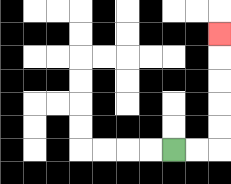{'start': '[7, 6]', 'end': '[9, 1]', 'path_directions': 'R,R,U,U,U,U,U', 'path_coordinates': '[[7, 6], [8, 6], [9, 6], [9, 5], [9, 4], [9, 3], [9, 2], [9, 1]]'}